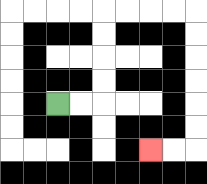{'start': '[2, 4]', 'end': '[6, 6]', 'path_directions': 'R,R,U,U,U,U,R,R,R,R,D,D,D,D,D,D,L,L', 'path_coordinates': '[[2, 4], [3, 4], [4, 4], [4, 3], [4, 2], [4, 1], [4, 0], [5, 0], [6, 0], [7, 0], [8, 0], [8, 1], [8, 2], [8, 3], [8, 4], [8, 5], [8, 6], [7, 6], [6, 6]]'}